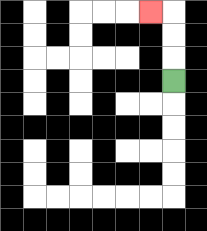{'start': '[7, 3]', 'end': '[6, 0]', 'path_directions': 'U,U,U,L', 'path_coordinates': '[[7, 3], [7, 2], [7, 1], [7, 0], [6, 0]]'}